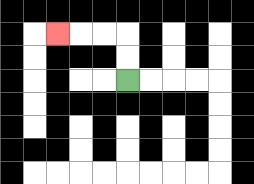{'start': '[5, 3]', 'end': '[2, 1]', 'path_directions': 'U,U,L,L,L', 'path_coordinates': '[[5, 3], [5, 2], [5, 1], [4, 1], [3, 1], [2, 1]]'}